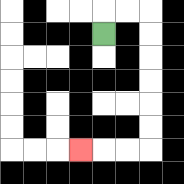{'start': '[4, 1]', 'end': '[3, 6]', 'path_directions': 'U,R,R,D,D,D,D,D,D,L,L,L', 'path_coordinates': '[[4, 1], [4, 0], [5, 0], [6, 0], [6, 1], [6, 2], [6, 3], [6, 4], [6, 5], [6, 6], [5, 6], [4, 6], [3, 6]]'}